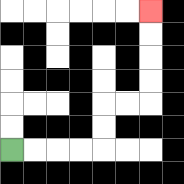{'start': '[0, 6]', 'end': '[6, 0]', 'path_directions': 'R,R,R,R,U,U,R,R,U,U,U,U', 'path_coordinates': '[[0, 6], [1, 6], [2, 6], [3, 6], [4, 6], [4, 5], [4, 4], [5, 4], [6, 4], [6, 3], [6, 2], [6, 1], [6, 0]]'}